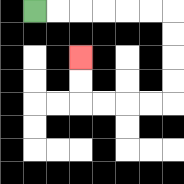{'start': '[1, 0]', 'end': '[3, 2]', 'path_directions': 'R,R,R,R,R,R,D,D,D,D,L,L,L,L,U,U', 'path_coordinates': '[[1, 0], [2, 0], [3, 0], [4, 0], [5, 0], [6, 0], [7, 0], [7, 1], [7, 2], [7, 3], [7, 4], [6, 4], [5, 4], [4, 4], [3, 4], [3, 3], [3, 2]]'}